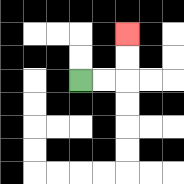{'start': '[3, 3]', 'end': '[5, 1]', 'path_directions': 'R,R,U,U', 'path_coordinates': '[[3, 3], [4, 3], [5, 3], [5, 2], [5, 1]]'}